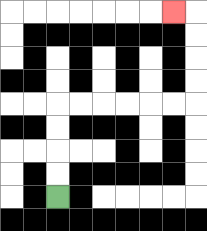{'start': '[2, 8]', 'end': '[7, 0]', 'path_directions': 'U,U,U,U,R,R,R,R,R,R,U,U,U,U,L', 'path_coordinates': '[[2, 8], [2, 7], [2, 6], [2, 5], [2, 4], [3, 4], [4, 4], [5, 4], [6, 4], [7, 4], [8, 4], [8, 3], [8, 2], [8, 1], [8, 0], [7, 0]]'}